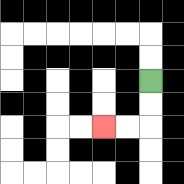{'start': '[6, 3]', 'end': '[4, 5]', 'path_directions': 'D,D,L,L', 'path_coordinates': '[[6, 3], [6, 4], [6, 5], [5, 5], [4, 5]]'}